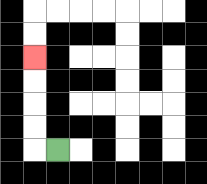{'start': '[2, 6]', 'end': '[1, 2]', 'path_directions': 'L,U,U,U,U', 'path_coordinates': '[[2, 6], [1, 6], [1, 5], [1, 4], [1, 3], [1, 2]]'}